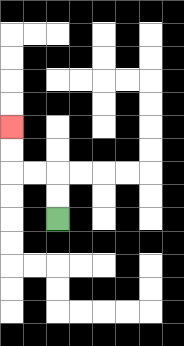{'start': '[2, 9]', 'end': '[0, 5]', 'path_directions': 'U,U,L,L,U,U', 'path_coordinates': '[[2, 9], [2, 8], [2, 7], [1, 7], [0, 7], [0, 6], [0, 5]]'}